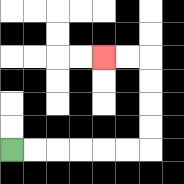{'start': '[0, 6]', 'end': '[4, 2]', 'path_directions': 'R,R,R,R,R,R,U,U,U,U,L,L', 'path_coordinates': '[[0, 6], [1, 6], [2, 6], [3, 6], [4, 6], [5, 6], [6, 6], [6, 5], [6, 4], [6, 3], [6, 2], [5, 2], [4, 2]]'}